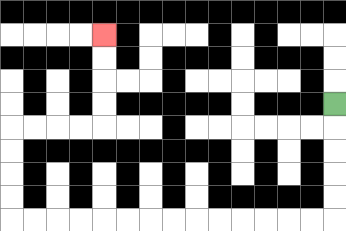{'start': '[14, 4]', 'end': '[4, 1]', 'path_directions': 'D,D,D,D,D,L,L,L,L,L,L,L,L,L,L,L,L,L,L,U,U,U,U,R,R,R,R,U,U,U,U', 'path_coordinates': '[[14, 4], [14, 5], [14, 6], [14, 7], [14, 8], [14, 9], [13, 9], [12, 9], [11, 9], [10, 9], [9, 9], [8, 9], [7, 9], [6, 9], [5, 9], [4, 9], [3, 9], [2, 9], [1, 9], [0, 9], [0, 8], [0, 7], [0, 6], [0, 5], [1, 5], [2, 5], [3, 5], [4, 5], [4, 4], [4, 3], [4, 2], [4, 1]]'}